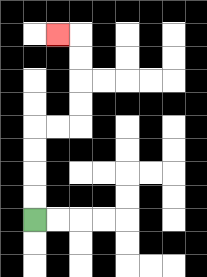{'start': '[1, 9]', 'end': '[2, 1]', 'path_directions': 'U,U,U,U,R,R,U,U,U,U,L', 'path_coordinates': '[[1, 9], [1, 8], [1, 7], [1, 6], [1, 5], [2, 5], [3, 5], [3, 4], [3, 3], [3, 2], [3, 1], [2, 1]]'}